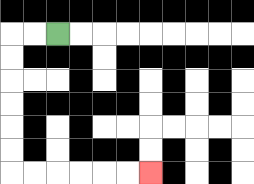{'start': '[2, 1]', 'end': '[6, 7]', 'path_directions': 'L,L,D,D,D,D,D,D,R,R,R,R,R,R', 'path_coordinates': '[[2, 1], [1, 1], [0, 1], [0, 2], [0, 3], [0, 4], [0, 5], [0, 6], [0, 7], [1, 7], [2, 7], [3, 7], [4, 7], [5, 7], [6, 7]]'}